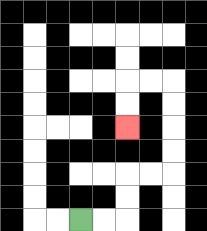{'start': '[3, 9]', 'end': '[5, 5]', 'path_directions': 'R,R,U,U,R,R,U,U,U,U,L,L,D,D', 'path_coordinates': '[[3, 9], [4, 9], [5, 9], [5, 8], [5, 7], [6, 7], [7, 7], [7, 6], [7, 5], [7, 4], [7, 3], [6, 3], [5, 3], [5, 4], [5, 5]]'}